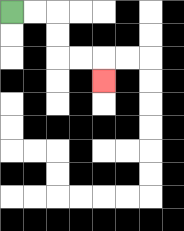{'start': '[0, 0]', 'end': '[4, 3]', 'path_directions': 'R,R,D,D,R,R,D', 'path_coordinates': '[[0, 0], [1, 0], [2, 0], [2, 1], [2, 2], [3, 2], [4, 2], [4, 3]]'}